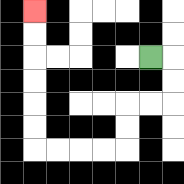{'start': '[6, 2]', 'end': '[1, 0]', 'path_directions': 'R,D,D,L,L,D,D,L,L,L,L,U,U,U,U,U,U', 'path_coordinates': '[[6, 2], [7, 2], [7, 3], [7, 4], [6, 4], [5, 4], [5, 5], [5, 6], [4, 6], [3, 6], [2, 6], [1, 6], [1, 5], [1, 4], [1, 3], [1, 2], [1, 1], [1, 0]]'}